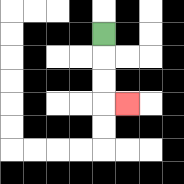{'start': '[4, 1]', 'end': '[5, 4]', 'path_directions': 'D,D,D,R', 'path_coordinates': '[[4, 1], [4, 2], [4, 3], [4, 4], [5, 4]]'}